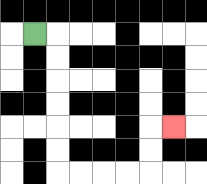{'start': '[1, 1]', 'end': '[7, 5]', 'path_directions': 'R,D,D,D,D,D,D,R,R,R,R,U,U,R', 'path_coordinates': '[[1, 1], [2, 1], [2, 2], [2, 3], [2, 4], [2, 5], [2, 6], [2, 7], [3, 7], [4, 7], [5, 7], [6, 7], [6, 6], [6, 5], [7, 5]]'}